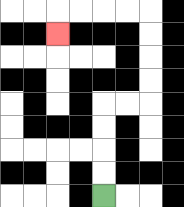{'start': '[4, 8]', 'end': '[2, 1]', 'path_directions': 'U,U,U,U,R,R,U,U,U,U,L,L,L,L,D', 'path_coordinates': '[[4, 8], [4, 7], [4, 6], [4, 5], [4, 4], [5, 4], [6, 4], [6, 3], [6, 2], [6, 1], [6, 0], [5, 0], [4, 0], [3, 0], [2, 0], [2, 1]]'}